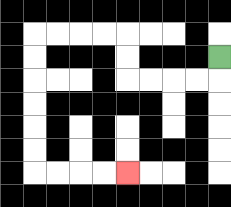{'start': '[9, 2]', 'end': '[5, 7]', 'path_directions': 'D,L,L,L,L,U,U,L,L,L,L,D,D,D,D,D,D,R,R,R,R', 'path_coordinates': '[[9, 2], [9, 3], [8, 3], [7, 3], [6, 3], [5, 3], [5, 2], [5, 1], [4, 1], [3, 1], [2, 1], [1, 1], [1, 2], [1, 3], [1, 4], [1, 5], [1, 6], [1, 7], [2, 7], [3, 7], [4, 7], [5, 7]]'}